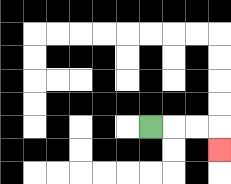{'start': '[6, 5]', 'end': '[9, 6]', 'path_directions': 'R,R,R,D', 'path_coordinates': '[[6, 5], [7, 5], [8, 5], [9, 5], [9, 6]]'}